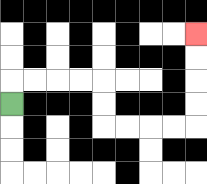{'start': '[0, 4]', 'end': '[8, 1]', 'path_directions': 'U,R,R,R,R,D,D,R,R,R,R,U,U,U,U', 'path_coordinates': '[[0, 4], [0, 3], [1, 3], [2, 3], [3, 3], [4, 3], [4, 4], [4, 5], [5, 5], [6, 5], [7, 5], [8, 5], [8, 4], [8, 3], [8, 2], [8, 1]]'}